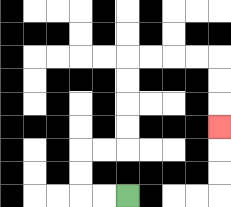{'start': '[5, 8]', 'end': '[9, 5]', 'path_directions': 'L,L,U,U,R,R,U,U,U,U,R,R,R,R,D,D,D', 'path_coordinates': '[[5, 8], [4, 8], [3, 8], [3, 7], [3, 6], [4, 6], [5, 6], [5, 5], [5, 4], [5, 3], [5, 2], [6, 2], [7, 2], [8, 2], [9, 2], [9, 3], [9, 4], [9, 5]]'}